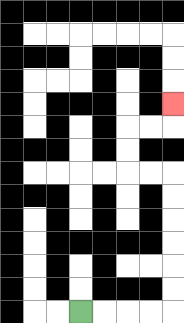{'start': '[3, 13]', 'end': '[7, 4]', 'path_directions': 'R,R,R,R,U,U,U,U,U,U,L,L,U,U,R,R,U', 'path_coordinates': '[[3, 13], [4, 13], [5, 13], [6, 13], [7, 13], [7, 12], [7, 11], [7, 10], [7, 9], [7, 8], [7, 7], [6, 7], [5, 7], [5, 6], [5, 5], [6, 5], [7, 5], [7, 4]]'}